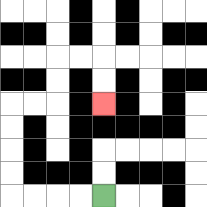{'start': '[4, 8]', 'end': '[4, 4]', 'path_directions': 'L,L,L,L,U,U,U,U,R,R,U,U,R,R,D,D', 'path_coordinates': '[[4, 8], [3, 8], [2, 8], [1, 8], [0, 8], [0, 7], [0, 6], [0, 5], [0, 4], [1, 4], [2, 4], [2, 3], [2, 2], [3, 2], [4, 2], [4, 3], [4, 4]]'}